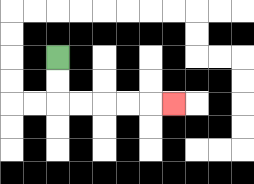{'start': '[2, 2]', 'end': '[7, 4]', 'path_directions': 'D,D,R,R,R,R,R', 'path_coordinates': '[[2, 2], [2, 3], [2, 4], [3, 4], [4, 4], [5, 4], [6, 4], [7, 4]]'}